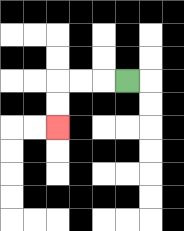{'start': '[5, 3]', 'end': '[2, 5]', 'path_directions': 'L,L,L,D,D', 'path_coordinates': '[[5, 3], [4, 3], [3, 3], [2, 3], [2, 4], [2, 5]]'}